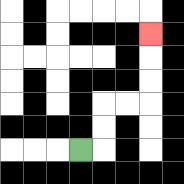{'start': '[3, 6]', 'end': '[6, 1]', 'path_directions': 'R,U,U,R,R,U,U,U', 'path_coordinates': '[[3, 6], [4, 6], [4, 5], [4, 4], [5, 4], [6, 4], [6, 3], [6, 2], [6, 1]]'}